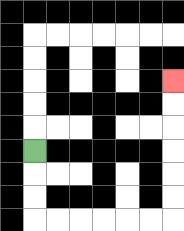{'start': '[1, 6]', 'end': '[7, 3]', 'path_directions': 'D,D,D,R,R,R,R,R,R,U,U,U,U,U,U', 'path_coordinates': '[[1, 6], [1, 7], [1, 8], [1, 9], [2, 9], [3, 9], [4, 9], [5, 9], [6, 9], [7, 9], [7, 8], [7, 7], [7, 6], [7, 5], [7, 4], [7, 3]]'}